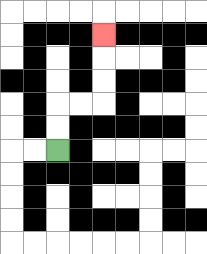{'start': '[2, 6]', 'end': '[4, 1]', 'path_directions': 'U,U,R,R,U,U,U', 'path_coordinates': '[[2, 6], [2, 5], [2, 4], [3, 4], [4, 4], [4, 3], [4, 2], [4, 1]]'}